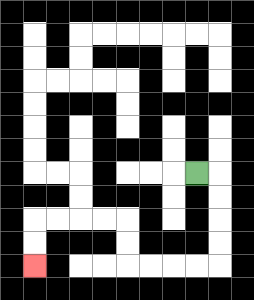{'start': '[8, 7]', 'end': '[1, 11]', 'path_directions': 'R,D,D,D,D,L,L,L,L,U,U,L,L,L,L,D,D', 'path_coordinates': '[[8, 7], [9, 7], [9, 8], [9, 9], [9, 10], [9, 11], [8, 11], [7, 11], [6, 11], [5, 11], [5, 10], [5, 9], [4, 9], [3, 9], [2, 9], [1, 9], [1, 10], [1, 11]]'}